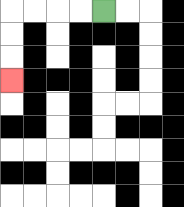{'start': '[4, 0]', 'end': '[0, 3]', 'path_directions': 'L,L,L,L,D,D,D', 'path_coordinates': '[[4, 0], [3, 0], [2, 0], [1, 0], [0, 0], [0, 1], [0, 2], [0, 3]]'}